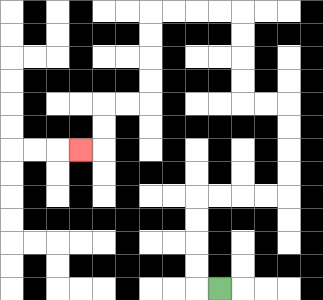{'start': '[9, 12]', 'end': '[3, 6]', 'path_directions': 'L,U,U,U,U,R,R,R,R,U,U,U,U,L,L,U,U,U,U,L,L,L,L,D,D,D,D,L,L,D,D,L', 'path_coordinates': '[[9, 12], [8, 12], [8, 11], [8, 10], [8, 9], [8, 8], [9, 8], [10, 8], [11, 8], [12, 8], [12, 7], [12, 6], [12, 5], [12, 4], [11, 4], [10, 4], [10, 3], [10, 2], [10, 1], [10, 0], [9, 0], [8, 0], [7, 0], [6, 0], [6, 1], [6, 2], [6, 3], [6, 4], [5, 4], [4, 4], [4, 5], [4, 6], [3, 6]]'}